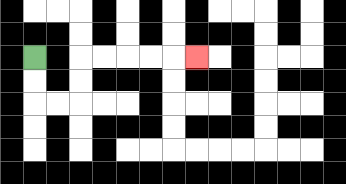{'start': '[1, 2]', 'end': '[8, 2]', 'path_directions': 'D,D,R,R,U,U,R,R,R,R,R', 'path_coordinates': '[[1, 2], [1, 3], [1, 4], [2, 4], [3, 4], [3, 3], [3, 2], [4, 2], [5, 2], [6, 2], [7, 2], [8, 2]]'}